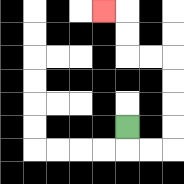{'start': '[5, 5]', 'end': '[4, 0]', 'path_directions': 'D,R,R,U,U,U,U,L,L,U,U,L', 'path_coordinates': '[[5, 5], [5, 6], [6, 6], [7, 6], [7, 5], [7, 4], [7, 3], [7, 2], [6, 2], [5, 2], [5, 1], [5, 0], [4, 0]]'}